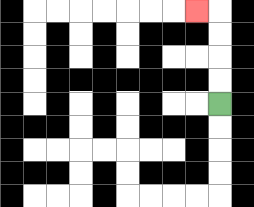{'start': '[9, 4]', 'end': '[8, 0]', 'path_directions': 'U,U,U,U,L', 'path_coordinates': '[[9, 4], [9, 3], [9, 2], [9, 1], [9, 0], [8, 0]]'}